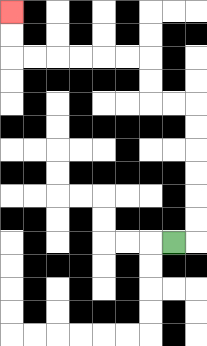{'start': '[7, 10]', 'end': '[0, 0]', 'path_directions': 'R,U,U,U,U,U,U,L,L,U,U,L,L,L,L,L,L,U,U', 'path_coordinates': '[[7, 10], [8, 10], [8, 9], [8, 8], [8, 7], [8, 6], [8, 5], [8, 4], [7, 4], [6, 4], [6, 3], [6, 2], [5, 2], [4, 2], [3, 2], [2, 2], [1, 2], [0, 2], [0, 1], [0, 0]]'}